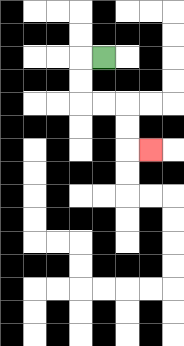{'start': '[4, 2]', 'end': '[6, 6]', 'path_directions': 'L,D,D,R,R,D,D,R', 'path_coordinates': '[[4, 2], [3, 2], [3, 3], [3, 4], [4, 4], [5, 4], [5, 5], [5, 6], [6, 6]]'}